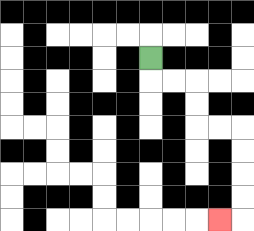{'start': '[6, 2]', 'end': '[9, 9]', 'path_directions': 'D,R,R,D,D,R,R,D,D,D,D,L', 'path_coordinates': '[[6, 2], [6, 3], [7, 3], [8, 3], [8, 4], [8, 5], [9, 5], [10, 5], [10, 6], [10, 7], [10, 8], [10, 9], [9, 9]]'}